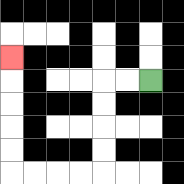{'start': '[6, 3]', 'end': '[0, 2]', 'path_directions': 'L,L,D,D,D,D,L,L,L,L,U,U,U,U,U', 'path_coordinates': '[[6, 3], [5, 3], [4, 3], [4, 4], [4, 5], [4, 6], [4, 7], [3, 7], [2, 7], [1, 7], [0, 7], [0, 6], [0, 5], [0, 4], [0, 3], [0, 2]]'}